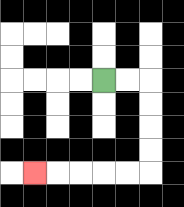{'start': '[4, 3]', 'end': '[1, 7]', 'path_directions': 'R,R,D,D,D,D,L,L,L,L,L', 'path_coordinates': '[[4, 3], [5, 3], [6, 3], [6, 4], [6, 5], [6, 6], [6, 7], [5, 7], [4, 7], [3, 7], [2, 7], [1, 7]]'}